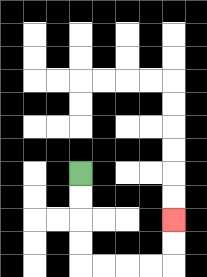{'start': '[3, 7]', 'end': '[7, 9]', 'path_directions': 'D,D,D,D,R,R,R,R,U,U', 'path_coordinates': '[[3, 7], [3, 8], [3, 9], [3, 10], [3, 11], [4, 11], [5, 11], [6, 11], [7, 11], [7, 10], [7, 9]]'}